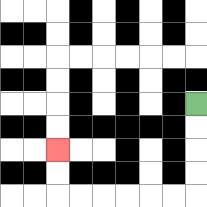{'start': '[8, 4]', 'end': '[2, 6]', 'path_directions': 'D,D,D,D,L,L,L,L,L,L,U,U', 'path_coordinates': '[[8, 4], [8, 5], [8, 6], [8, 7], [8, 8], [7, 8], [6, 8], [5, 8], [4, 8], [3, 8], [2, 8], [2, 7], [2, 6]]'}